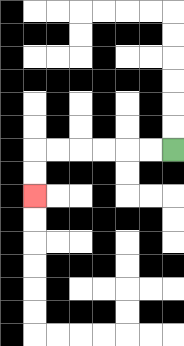{'start': '[7, 6]', 'end': '[1, 8]', 'path_directions': 'L,L,L,L,L,L,D,D', 'path_coordinates': '[[7, 6], [6, 6], [5, 6], [4, 6], [3, 6], [2, 6], [1, 6], [1, 7], [1, 8]]'}